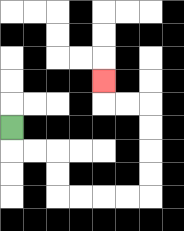{'start': '[0, 5]', 'end': '[4, 3]', 'path_directions': 'D,R,R,D,D,R,R,R,R,U,U,U,U,L,L,U', 'path_coordinates': '[[0, 5], [0, 6], [1, 6], [2, 6], [2, 7], [2, 8], [3, 8], [4, 8], [5, 8], [6, 8], [6, 7], [6, 6], [6, 5], [6, 4], [5, 4], [4, 4], [4, 3]]'}